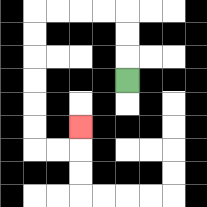{'start': '[5, 3]', 'end': '[3, 5]', 'path_directions': 'U,U,U,L,L,L,L,D,D,D,D,D,D,R,R,U', 'path_coordinates': '[[5, 3], [5, 2], [5, 1], [5, 0], [4, 0], [3, 0], [2, 0], [1, 0], [1, 1], [1, 2], [1, 3], [1, 4], [1, 5], [1, 6], [2, 6], [3, 6], [3, 5]]'}